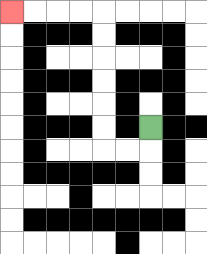{'start': '[6, 5]', 'end': '[0, 0]', 'path_directions': 'D,L,L,U,U,U,U,U,U,L,L,L,L', 'path_coordinates': '[[6, 5], [6, 6], [5, 6], [4, 6], [4, 5], [4, 4], [4, 3], [4, 2], [4, 1], [4, 0], [3, 0], [2, 0], [1, 0], [0, 0]]'}